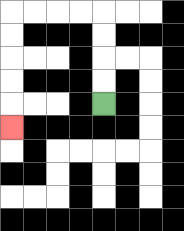{'start': '[4, 4]', 'end': '[0, 5]', 'path_directions': 'U,U,U,U,L,L,L,L,D,D,D,D,D', 'path_coordinates': '[[4, 4], [4, 3], [4, 2], [4, 1], [4, 0], [3, 0], [2, 0], [1, 0], [0, 0], [0, 1], [0, 2], [0, 3], [0, 4], [0, 5]]'}